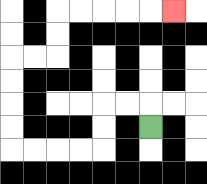{'start': '[6, 5]', 'end': '[7, 0]', 'path_directions': 'U,L,L,D,D,L,L,L,L,U,U,U,U,R,R,U,U,R,R,R,R,R', 'path_coordinates': '[[6, 5], [6, 4], [5, 4], [4, 4], [4, 5], [4, 6], [3, 6], [2, 6], [1, 6], [0, 6], [0, 5], [0, 4], [0, 3], [0, 2], [1, 2], [2, 2], [2, 1], [2, 0], [3, 0], [4, 0], [5, 0], [6, 0], [7, 0]]'}